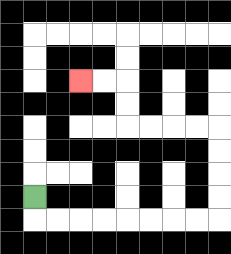{'start': '[1, 8]', 'end': '[3, 3]', 'path_directions': 'D,R,R,R,R,R,R,R,R,U,U,U,U,L,L,L,L,U,U,L,L', 'path_coordinates': '[[1, 8], [1, 9], [2, 9], [3, 9], [4, 9], [5, 9], [6, 9], [7, 9], [8, 9], [9, 9], [9, 8], [9, 7], [9, 6], [9, 5], [8, 5], [7, 5], [6, 5], [5, 5], [5, 4], [5, 3], [4, 3], [3, 3]]'}